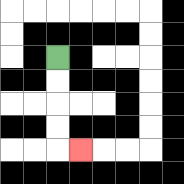{'start': '[2, 2]', 'end': '[3, 6]', 'path_directions': 'D,D,D,D,R', 'path_coordinates': '[[2, 2], [2, 3], [2, 4], [2, 5], [2, 6], [3, 6]]'}